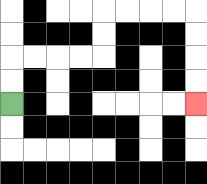{'start': '[0, 4]', 'end': '[8, 4]', 'path_directions': 'U,U,R,R,R,R,U,U,R,R,R,R,D,D,D,D', 'path_coordinates': '[[0, 4], [0, 3], [0, 2], [1, 2], [2, 2], [3, 2], [4, 2], [4, 1], [4, 0], [5, 0], [6, 0], [7, 0], [8, 0], [8, 1], [8, 2], [8, 3], [8, 4]]'}